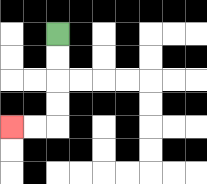{'start': '[2, 1]', 'end': '[0, 5]', 'path_directions': 'D,D,D,D,L,L', 'path_coordinates': '[[2, 1], [2, 2], [2, 3], [2, 4], [2, 5], [1, 5], [0, 5]]'}